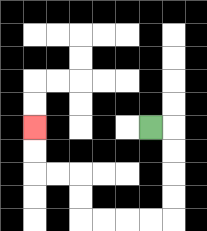{'start': '[6, 5]', 'end': '[1, 5]', 'path_directions': 'R,D,D,D,D,L,L,L,L,U,U,L,L,U,U', 'path_coordinates': '[[6, 5], [7, 5], [7, 6], [7, 7], [7, 8], [7, 9], [6, 9], [5, 9], [4, 9], [3, 9], [3, 8], [3, 7], [2, 7], [1, 7], [1, 6], [1, 5]]'}